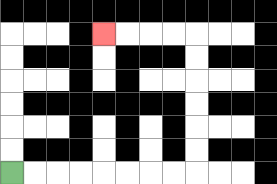{'start': '[0, 7]', 'end': '[4, 1]', 'path_directions': 'R,R,R,R,R,R,R,R,U,U,U,U,U,U,L,L,L,L', 'path_coordinates': '[[0, 7], [1, 7], [2, 7], [3, 7], [4, 7], [5, 7], [6, 7], [7, 7], [8, 7], [8, 6], [8, 5], [8, 4], [8, 3], [8, 2], [8, 1], [7, 1], [6, 1], [5, 1], [4, 1]]'}